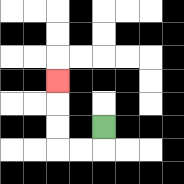{'start': '[4, 5]', 'end': '[2, 3]', 'path_directions': 'D,L,L,U,U,U', 'path_coordinates': '[[4, 5], [4, 6], [3, 6], [2, 6], [2, 5], [2, 4], [2, 3]]'}